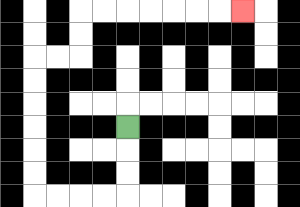{'start': '[5, 5]', 'end': '[10, 0]', 'path_directions': 'D,D,D,L,L,L,L,U,U,U,U,U,U,R,R,U,U,R,R,R,R,R,R,R', 'path_coordinates': '[[5, 5], [5, 6], [5, 7], [5, 8], [4, 8], [3, 8], [2, 8], [1, 8], [1, 7], [1, 6], [1, 5], [1, 4], [1, 3], [1, 2], [2, 2], [3, 2], [3, 1], [3, 0], [4, 0], [5, 0], [6, 0], [7, 0], [8, 0], [9, 0], [10, 0]]'}